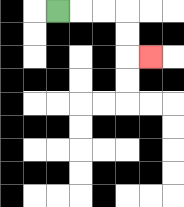{'start': '[2, 0]', 'end': '[6, 2]', 'path_directions': 'R,R,R,D,D,R', 'path_coordinates': '[[2, 0], [3, 0], [4, 0], [5, 0], [5, 1], [5, 2], [6, 2]]'}